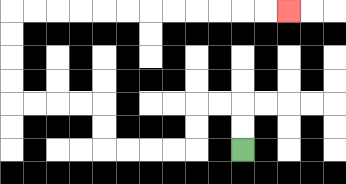{'start': '[10, 6]', 'end': '[12, 0]', 'path_directions': 'U,U,L,L,D,D,L,L,L,L,U,U,L,L,L,L,U,U,U,U,R,R,R,R,R,R,R,R,R,R,R,R', 'path_coordinates': '[[10, 6], [10, 5], [10, 4], [9, 4], [8, 4], [8, 5], [8, 6], [7, 6], [6, 6], [5, 6], [4, 6], [4, 5], [4, 4], [3, 4], [2, 4], [1, 4], [0, 4], [0, 3], [0, 2], [0, 1], [0, 0], [1, 0], [2, 0], [3, 0], [4, 0], [5, 0], [6, 0], [7, 0], [8, 0], [9, 0], [10, 0], [11, 0], [12, 0]]'}